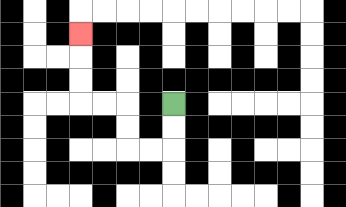{'start': '[7, 4]', 'end': '[3, 1]', 'path_directions': 'D,D,L,L,U,U,L,L,U,U,U', 'path_coordinates': '[[7, 4], [7, 5], [7, 6], [6, 6], [5, 6], [5, 5], [5, 4], [4, 4], [3, 4], [3, 3], [3, 2], [3, 1]]'}